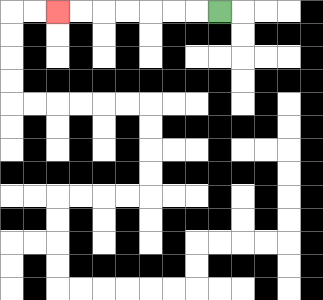{'start': '[9, 0]', 'end': '[2, 0]', 'path_directions': 'L,L,L,L,L,L,L', 'path_coordinates': '[[9, 0], [8, 0], [7, 0], [6, 0], [5, 0], [4, 0], [3, 0], [2, 0]]'}